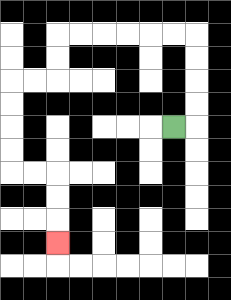{'start': '[7, 5]', 'end': '[2, 10]', 'path_directions': 'R,U,U,U,U,L,L,L,L,L,L,D,D,L,L,D,D,D,D,R,R,D,D,D', 'path_coordinates': '[[7, 5], [8, 5], [8, 4], [8, 3], [8, 2], [8, 1], [7, 1], [6, 1], [5, 1], [4, 1], [3, 1], [2, 1], [2, 2], [2, 3], [1, 3], [0, 3], [0, 4], [0, 5], [0, 6], [0, 7], [1, 7], [2, 7], [2, 8], [2, 9], [2, 10]]'}